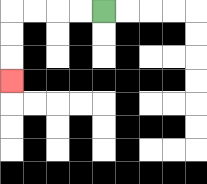{'start': '[4, 0]', 'end': '[0, 3]', 'path_directions': 'L,L,L,L,D,D,D', 'path_coordinates': '[[4, 0], [3, 0], [2, 0], [1, 0], [0, 0], [0, 1], [0, 2], [0, 3]]'}